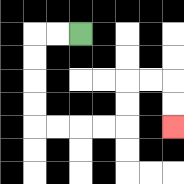{'start': '[3, 1]', 'end': '[7, 5]', 'path_directions': 'L,L,D,D,D,D,R,R,R,R,U,U,R,R,D,D', 'path_coordinates': '[[3, 1], [2, 1], [1, 1], [1, 2], [1, 3], [1, 4], [1, 5], [2, 5], [3, 5], [4, 5], [5, 5], [5, 4], [5, 3], [6, 3], [7, 3], [7, 4], [7, 5]]'}